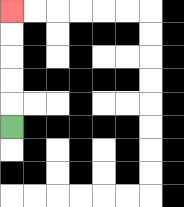{'start': '[0, 5]', 'end': '[0, 0]', 'path_directions': 'U,U,U,U,U', 'path_coordinates': '[[0, 5], [0, 4], [0, 3], [0, 2], [0, 1], [0, 0]]'}